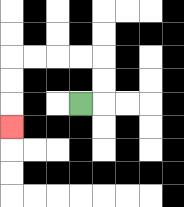{'start': '[3, 4]', 'end': '[0, 5]', 'path_directions': 'R,U,U,L,L,L,L,D,D,D', 'path_coordinates': '[[3, 4], [4, 4], [4, 3], [4, 2], [3, 2], [2, 2], [1, 2], [0, 2], [0, 3], [0, 4], [0, 5]]'}